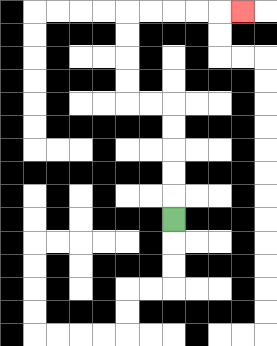{'start': '[7, 9]', 'end': '[10, 0]', 'path_directions': 'U,U,U,U,U,L,L,U,U,U,U,R,R,R,R,R', 'path_coordinates': '[[7, 9], [7, 8], [7, 7], [7, 6], [7, 5], [7, 4], [6, 4], [5, 4], [5, 3], [5, 2], [5, 1], [5, 0], [6, 0], [7, 0], [8, 0], [9, 0], [10, 0]]'}